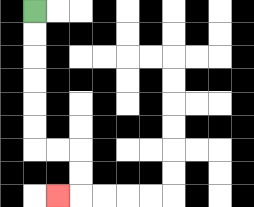{'start': '[1, 0]', 'end': '[2, 8]', 'path_directions': 'D,D,D,D,D,D,R,R,D,D,L', 'path_coordinates': '[[1, 0], [1, 1], [1, 2], [1, 3], [1, 4], [1, 5], [1, 6], [2, 6], [3, 6], [3, 7], [3, 8], [2, 8]]'}